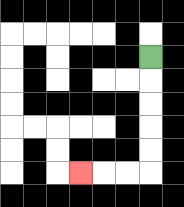{'start': '[6, 2]', 'end': '[3, 7]', 'path_directions': 'D,D,D,D,D,L,L,L', 'path_coordinates': '[[6, 2], [6, 3], [6, 4], [6, 5], [6, 6], [6, 7], [5, 7], [4, 7], [3, 7]]'}